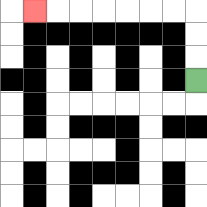{'start': '[8, 3]', 'end': '[1, 0]', 'path_directions': 'U,U,U,L,L,L,L,L,L,L', 'path_coordinates': '[[8, 3], [8, 2], [8, 1], [8, 0], [7, 0], [6, 0], [5, 0], [4, 0], [3, 0], [2, 0], [1, 0]]'}